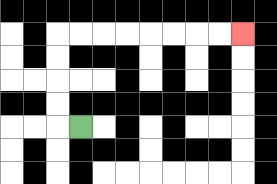{'start': '[3, 5]', 'end': '[10, 1]', 'path_directions': 'L,U,U,U,U,R,R,R,R,R,R,R,R', 'path_coordinates': '[[3, 5], [2, 5], [2, 4], [2, 3], [2, 2], [2, 1], [3, 1], [4, 1], [5, 1], [6, 1], [7, 1], [8, 1], [9, 1], [10, 1]]'}